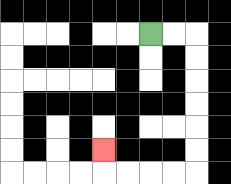{'start': '[6, 1]', 'end': '[4, 6]', 'path_directions': 'R,R,D,D,D,D,D,D,L,L,L,L,U', 'path_coordinates': '[[6, 1], [7, 1], [8, 1], [8, 2], [8, 3], [8, 4], [8, 5], [8, 6], [8, 7], [7, 7], [6, 7], [5, 7], [4, 7], [4, 6]]'}